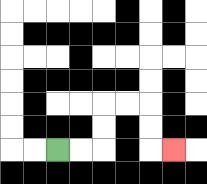{'start': '[2, 6]', 'end': '[7, 6]', 'path_directions': 'R,R,U,U,R,R,D,D,R', 'path_coordinates': '[[2, 6], [3, 6], [4, 6], [4, 5], [4, 4], [5, 4], [6, 4], [6, 5], [6, 6], [7, 6]]'}